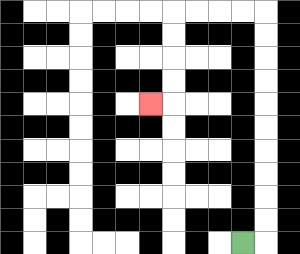{'start': '[10, 10]', 'end': '[6, 4]', 'path_directions': 'R,U,U,U,U,U,U,U,U,U,U,L,L,L,L,D,D,D,D,L', 'path_coordinates': '[[10, 10], [11, 10], [11, 9], [11, 8], [11, 7], [11, 6], [11, 5], [11, 4], [11, 3], [11, 2], [11, 1], [11, 0], [10, 0], [9, 0], [8, 0], [7, 0], [7, 1], [7, 2], [7, 3], [7, 4], [6, 4]]'}